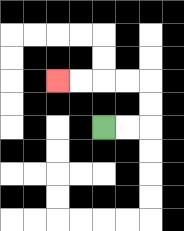{'start': '[4, 5]', 'end': '[2, 3]', 'path_directions': 'R,R,U,U,L,L,L,L', 'path_coordinates': '[[4, 5], [5, 5], [6, 5], [6, 4], [6, 3], [5, 3], [4, 3], [3, 3], [2, 3]]'}